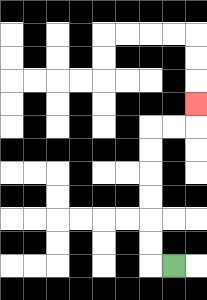{'start': '[7, 11]', 'end': '[8, 4]', 'path_directions': 'L,U,U,U,U,U,U,R,R,U', 'path_coordinates': '[[7, 11], [6, 11], [6, 10], [6, 9], [6, 8], [6, 7], [6, 6], [6, 5], [7, 5], [8, 5], [8, 4]]'}